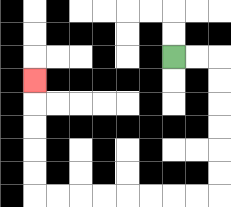{'start': '[7, 2]', 'end': '[1, 3]', 'path_directions': 'R,R,D,D,D,D,D,D,L,L,L,L,L,L,L,L,U,U,U,U,U', 'path_coordinates': '[[7, 2], [8, 2], [9, 2], [9, 3], [9, 4], [9, 5], [9, 6], [9, 7], [9, 8], [8, 8], [7, 8], [6, 8], [5, 8], [4, 8], [3, 8], [2, 8], [1, 8], [1, 7], [1, 6], [1, 5], [1, 4], [1, 3]]'}